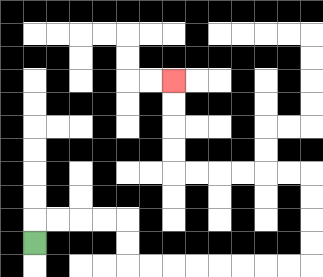{'start': '[1, 10]', 'end': '[7, 3]', 'path_directions': 'U,R,R,R,R,D,D,R,R,R,R,R,R,R,R,U,U,U,U,L,L,L,L,L,L,U,U,U,U', 'path_coordinates': '[[1, 10], [1, 9], [2, 9], [3, 9], [4, 9], [5, 9], [5, 10], [5, 11], [6, 11], [7, 11], [8, 11], [9, 11], [10, 11], [11, 11], [12, 11], [13, 11], [13, 10], [13, 9], [13, 8], [13, 7], [12, 7], [11, 7], [10, 7], [9, 7], [8, 7], [7, 7], [7, 6], [7, 5], [7, 4], [7, 3]]'}